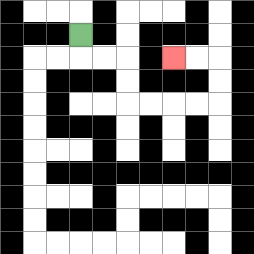{'start': '[3, 1]', 'end': '[7, 2]', 'path_directions': 'D,R,R,D,D,R,R,R,R,U,U,L,L', 'path_coordinates': '[[3, 1], [3, 2], [4, 2], [5, 2], [5, 3], [5, 4], [6, 4], [7, 4], [8, 4], [9, 4], [9, 3], [9, 2], [8, 2], [7, 2]]'}